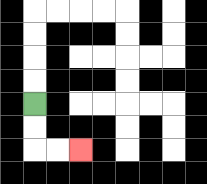{'start': '[1, 4]', 'end': '[3, 6]', 'path_directions': 'D,D,R,R', 'path_coordinates': '[[1, 4], [1, 5], [1, 6], [2, 6], [3, 6]]'}